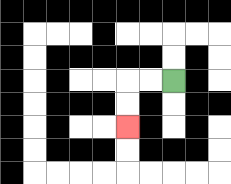{'start': '[7, 3]', 'end': '[5, 5]', 'path_directions': 'L,L,D,D', 'path_coordinates': '[[7, 3], [6, 3], [5, 3], [5, 4], [5, 5]]'}